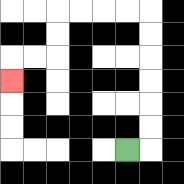{'start': '[5, 6]', 'end': '[0, 3]', 'path_directions': 'R,U,U,U,U,U,U,L,L,L,L,D,D,L,L,D', 'path_coordinates': '[[5, 6], [6, 6], [6, 5], [6, 4], [6, 3], [6, 2], [6, 1], [6, 0], [5, 0], [4, 0], [3, 0], [2, 0], [2, 1], [2, 2], [1, 2], [0, 2], [0, 3]]'}